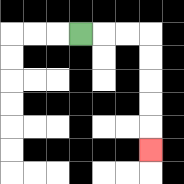{'start': '[3, 1]', 'end': '[6, 6]', 'path_directions': 'R,R,R,D,D,D,D,D', 'path_coordinates': '[[3, 1], [4, 1], [5, 1], [6, 1], [6, 2], [6, 3], [6, 4], [6, 5], [6, 6]]'}